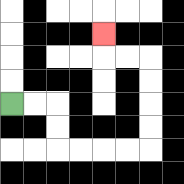{'start': '[0, 4]', 'end': '[4, 1]', 'path_directions': 'R,R,D,D,R,R,R,R,U,U,U,U,L,L,U', 'path_coordinates': '[[0, 4], [1, 4], [2, 4], [2, 5], [2, 6], [3, 6], [4, 6], [5, 6], [6, 6], [6, 5], [6, 4], [6, 3], [6, 2], [5, 2], [4, 2], [4, 1]]'}